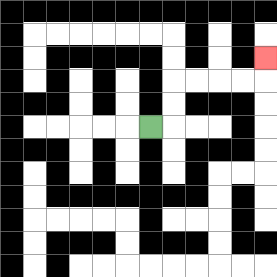{'start': '[6, 5]', 'end': '[11, 2]', 'path_directions': 'R,U,U,R,R,R,R,U', 'path_coordinates': '[[6, 5], [7, 5], [7, 4], [7, 3], [8, 3], [9, 3], [10, 3], [11, 3], [11, 2]]'}